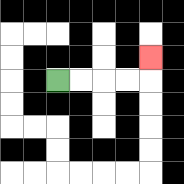{'start': '[2, 3]', 'end': '[6, 2]', 'path_directions': 'R,R,R,R,U', 'path_coordinates': '[[2, 3], [3, 3], [4, 3], [5, 3], [6, 3], [6, 2]]'}